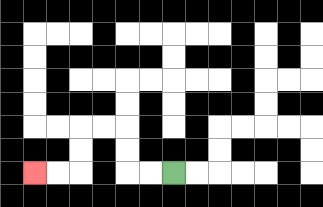{'start': '[7, 7]', 'end': '[1, 7]', 'path_directions': 'L,L,U,U,L,L,D,D,L,L', 'path_coordinates': '[[7, 7], [6, 7], [5, 7], [5, 6], [5, 5], [4, 5], [3, 5], [3, 6], [3, 7], [2, 7], [1, 7]]'}